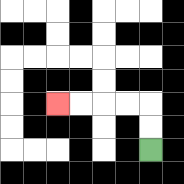{'start': '[6, 6]', 'end': '[2, 4]', 'path_directions': 'U,U,L,L,L,L', 'path_coordinates': '[[6, 6], [6, 5], [6, 4], [5, 4], [4, 4], [3, 4], [2, 4]]'}